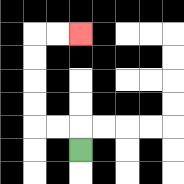{'start': '[3, 6]', 'end': '[3, 1]', 'path_directions': 'U,L,L,U,U,U,U,R,R', 'path_coordinates': '[[3, 6], [3, 5], [2, 5], [1, 5], [1, 4], [1, 3], [1, 2], [1, 1], [2, 1], [3, 1]]'}